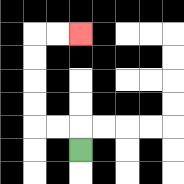{'start': '[3, 6]', 'end': '[3, 1]', 'path_directions': 'U,L,L,U,U,U,U,R,R', 'path_coordinates': '[[3, 6], [3, 5], [2, 5], [1, 5], [1, 4], [1, 3], [1, 2], [1, 1], [2, 1], [3, 1]]'}